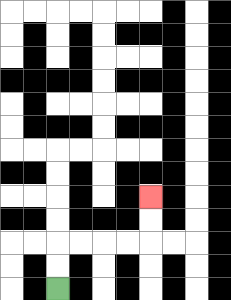{'start': '[2, 12]', 'end': '[6, 8]', 'path_directions': 'U,U,R,R,R,R,U,U', 'path_coordinates': '[[2, 12], [2, 11], [2, 10], [3, 10], [4, 10], [5, 10], [6, 10], [6, 9], [6, 8]]'}